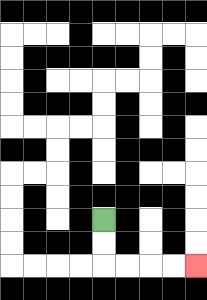{'start': '[4, 9]', 'end': '[8, 11]', 'path_directions': 'D,D,R,R,R,R', 'path_coordinates': '[[4, 9], [4, 10], [4, 11], [5, 11], [6, 11], [7, 11], [8, 11]]'}